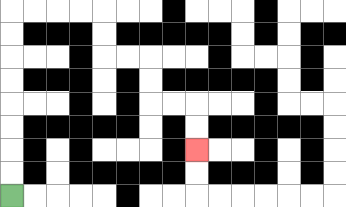{'start': '[0, 8]', 'end': '[8, 6]', 'path_directions': 'U,U,U,U,U,U,U,U,R,R,R,R,D,D,R,R,D,D,R,R,D,D', 'path_coordinates': '[[0, 8], [0, 7], [0, 6], [0, 5], [0, 4], [0, 3], [0, 2], [0, 1], [0, 0], [1, 0], [2, 0], [3, 0], [4, 0], [4, 1], [4, 2], [5, 2], [6, 2], [6, 3], [6, 4], [7, 4], [8, 4], [8, 5], [8, 6]]'}